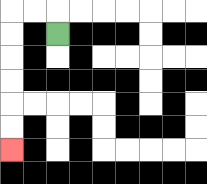{'start': '[2, 1]', 'end': '[0, 6]', 'path_directions': 'U,L,L,D,D,D,D,D,D', 'path_coordinates': '[[2, 1], [2, 0], [1, 0], [0, 0], [0, 1], [0, 2], [0, 3], [0, 4], [0, 5], [0, 6]]'}